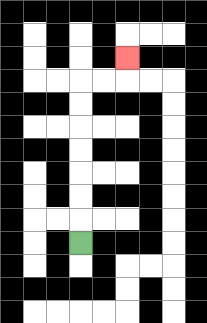{'start': '[3, 10]', 'end': '[5, 2]', 'path_directions': 'U,U,U,U,U,U,U,R,R,U', 'path_coordinates': '[[3, 10], [3, 9], [3, 8], [3, 7], [3, 6], [3, 5], [3, 4], [3, 3], [4, 3], [5, 3], [5, 2]]'}